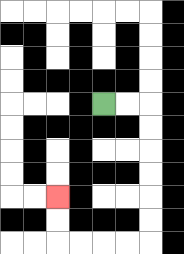{'start': '[4, 4]', 'end': '[2, 8]', 'path_directions': 'R,R,D,D,D,D,D,D,L,L,L,L,U,U', 'path_coordinates': '[[4, 4], [5, 4], [6, 4], [6, 5], [6, 6], [6, 7], [6, 8], [6, 9], [6, 10], [5, 10], [4, 10], [3, 10], [2, 10], [2, 9], [2, 8]]'}